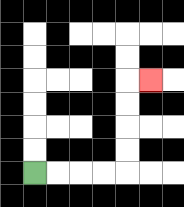{'start': '[1, 7]', 'end': '[6, 3]', 'path_directions': 'R,R,R,R,U,U,U,U,R', 'path_coordinates': '[[1, 7], [2, 7], [3, 7], [4, 7], [5, 7], [5, 6], [5, 5], [5, 4], [5, 3], [6, 3]]'}